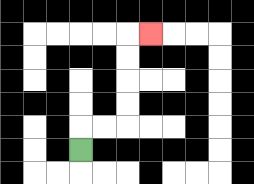{'start': '[3, 6]', 'end': '[6, 1]', 'path_directions': 'U,R,R,U,U,U,U,R', 'path_coordinates': '[[3, 6], [3, 5], [4, 5], [5, 5], [5, 4], [5, 3], [5, 2], [5, 1], [6, 1]]'}